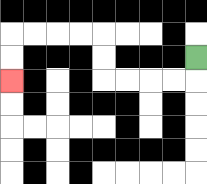{'start': '[8, 2]', 'end': '[0, 3]', 'path_directions': 'D,L,L,L,L,U,U,L,L,L,L,D,D', 'path_coordinates': '[[8, 2], [8, 3], [7, 3], [6, 3], [5, 3], [4, 3], [4, 2], [4, 1], [3, 1], [2, 1], [1, 1], [0, 1], [0, 2], [0, 3]]'}